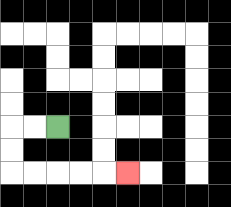{'start': '[2, 5]', 'end': '[5, 7]', 'path_directions': 'L,L,D,D,R,R,R,R,R', 'path_coordinates': '[[2, 5], [1, 5], [0, 5], [0, 6], [0, 7], [1, 7], [2, 7], [3, 7], [4, 7], [5, 7]]'}